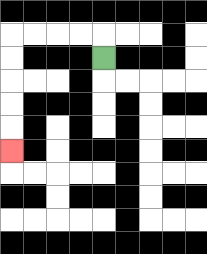{'start': '[4, 2]', 'end': '[0, 6]', 'path_directions': 'U,L,L,L,L,D,D,D,D,D', 'path_coordinates': '[[4, 2], [4, 1], [3, 1], [2, 1], [1, 1], [0, 1], [0, 2], [0, 3], [0, 4], [0, 5], [0, 6]]'}